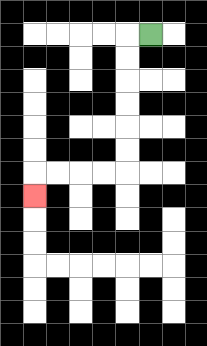{'start': '[6, 1]', 'end': '[1, 8]', 'path_directions': 'L,D,D,D,D,D,D,L,L,L,L,D', 'path_coordinates': '[[6, 1], [5, 1], [5, 2], [5, 3], [5, 4], [5, 5], [5, 6], [5, 7], [4, 7], [3, 7], [2, 7], [1, 7], [1, 8]]'}